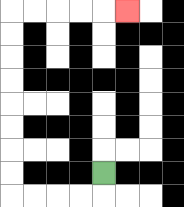{'start': '[4, 7]', 'end': '[5, 0]', 'path_directions': 'D,L,L,L,L,U,U,U,U,U,U,U,U,R,R,R,R,R', 'path_coordinates': '[[4, 7], [4, 8], [3, 8], [2, 8], [1, 8], [0, 8], [0, 7], [0, 6], [0, 5], [0, 4], [0, 3], [0, 2], [0, 1], [0, 0], [1, 0], [2, 0], [3, 0], [4, 0], [5, 0]]'}